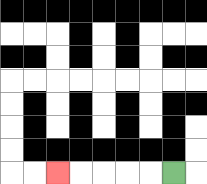{'start': '[7, 7]', 'end': '[2, 7]', 'path_directions': 'L,L,L,L,L', 'path_coordinates': '[[7, 7], [6, 7], [5, 7], [4, 7], [3, 7], [2, 7]]'}